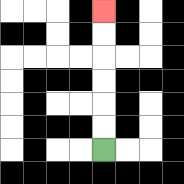{'start': '[4, 6]', 'end': '[4, 0]', 'path_directions': 'U,U,U,U,U,U', 'path_coordinates': '[[4, 6], [4, 5], [4, 4], [4, 3], [4, 2], [4, 1], [4, 0]]'}